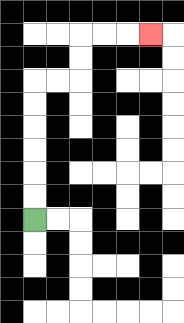{'start': '[1, 9]', 'end': '[6, 1]', 'path_directions': 'U,U,U,U,U,U,R,R,U,U,R,R,R', 'path_coordinates': '[[1, 9], [1, 8], [1, 7], [1, 6], [1, 5], [1, 4], [1, 3], [2, 3], [3, 3], [3, 2], [3, 1], [4, 1], [5, 1], [6, 1]]'}